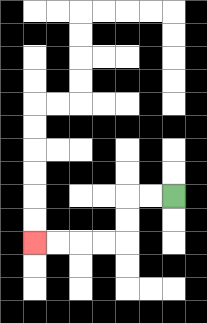{'start': '[7, 8]', 'end': '[1, 10]', 'path_directions': 'L,L,D,D,L,L,L,L', 'path_coordinates': '[[7, 8], [6, 8], [5, 8], [5, 9], [5, 10], [4, 10], [3, 10], [2, 10], [1, 10]]'}